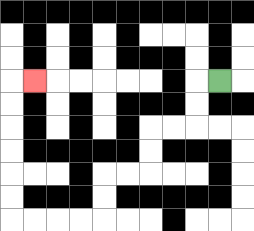{'start': '[9, 3]', 'end': '[1, 3]', 'path_directions': 'L,D,D,L,L,D,D,L,L,D,D,L,L,L,L,U,U,U,U,U,U,R', 'path_coordinates': '[[9, 3], [8, 3], [8, 4], [8, 5], [7, 5], [6, 5], [6, 6], [6, 7], [5, 7], [4, 7], [4, 8], [4, 9], [3, 9], [2, 9], [1, 9], [0, 9], [0, 8], [0, 7], [0, 6], [0, 5], [0, 4], [0, 3], [1, 3]]'}